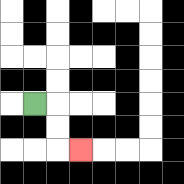{'start': '[1, 4]', 'end': '[3, 6]', 'path_directions': 'R,D,D,R', 'path_coordinates': '[[1, 4], [2, 4], [2, 5], [2, 6], [3, 6]]'}